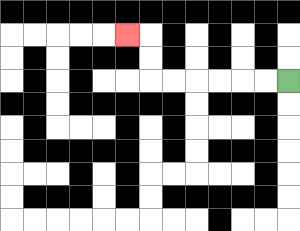{'start': '[12, 3]', 'end': '[5, 1]', 'path_directions': 'L,L,L,L,L,L,U,U,L', 'path_coordinates': '[[12, 3], [11, 3], [10, 3], [9, 3], [8, 3], [7, 3], [6, 3], [6, 2], [6, 1], [5, 1]]'}